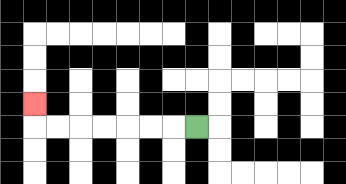{'start': '[8, 5]', 'end': '[1, 4]', 'path_directions': 'L,L,L,L,L,L,L,U', 'path_coordinates': '[[8, 5], [7, 5], [6, 5], [5, 5], [4, 5], [3, 5], [2, 5], [1, 5], [1, 4]]'}